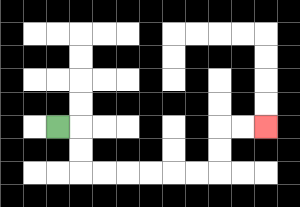{'start': '[2, 5]', 'end': '[11, 5]', 'path_directions': 'R,D,D,R,R,R,R,R,R,U,U,R,R', 'path_coordinates': '[[2, 5], [3, 5], [3, 6], [3, 7], [4, 7], [5, 7], [6, 7], [7, 7], [8, 7], [9, 7], [9, 6], [9, 5], [10, 5], [11, 5]]'}